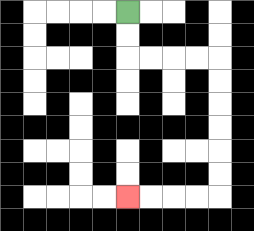{'start': '[5, 0]', 'end': '[5, 8]', 'path_directions': 'D,D,R,R,R,R,D,D,D,D,D,D,L,L,L,L', 'path_coordinates': '[[5, 0], [5, 1], [5, 2], [6, 2], [7, 2], [8, 2], [9, 2], [9, 3], [9, 4], [9, 5], [9, 6], [9, 7], [9, 8], [8, 8], [7, 8], [6, 8], [5, 8]]'}